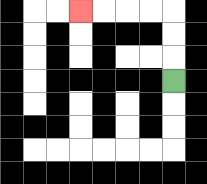{'start': '[7, 3]', 'end': '[3, 0]', 'path_directions': 'U,U,U,L,L,L,L', 'path_coordinates': '[[7, 3], [7, 2], [7, 1], [7, 0], [6, 0], [5, 0], [4, 0], [3, 0]]'}